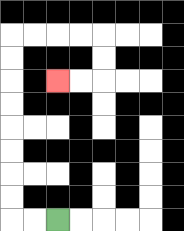{'start': '[2, 9]', 'end': '[2, 3]', 'path_directions': 'L,L,U,U,U,U,U,U,U,U,R,R,R,R,D,D,L,L', 'path_coordinates': '[[2, 9], [1, 9], [0, 9], [0, 8], [0, 7], [0, 6], [0, 5], [0, 4], [0, 3], [0, 2], [0, 1], [1, 1], [2, 1], [3, 1], [4, 1], [4, 2], [4, 3], [3, 3], [2, 3]]'}